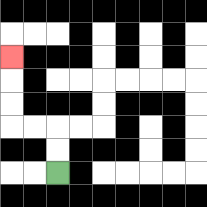{'start': '[2, 7]', 'end': '[0, 2]', 'path_directions': 'U,U,L,L,U,U,U', 'path_coordinates': '[[2, 7], [2, 6], [2, 5], [1, 5], [0, 5], [0, 4], [0, 3], [0, 2]]'}